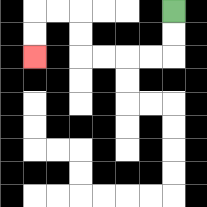{'start': '[7, 0]', 'end': '[1, 2]', 'path_directions': 'D,D,L,L,L,L,U,U,L,L,D,D', 'path_coordinates': '[[7, 0], [7, 1], [7, 2], [6, 2], [5, 2], [4, 2], [3, 2], [3, 1], [3, 0], [2, 0], [1, 0], [1, 1], [1, 2]]'}